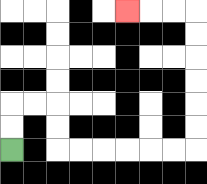{'start': '[0, 6]', 'end': '[5, 0]', 'path_directions': 'U,U,R,R,D,D,R,R,R,R,R,R,U,U,U,U,U,U,L,L,L', 'path_coordinates': '[[0, 6], [0, 5], [0, 4], [1, 4], [2, 4], [2, 5], [2, 6], [3, 6], [4, 6], [5, 6], [6, 6], [7, 6], [8, 6], [8, 5], [8, 4], [8, 3], [8, 2], [8, 1], [8, 0], [7, 0], [6, 0], [5, 0]]'}